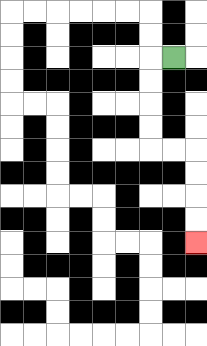{'start': '[7, 2]', 'end': '[8, 10]', 'path_directions': 'L,D,D,D,D,R,R,D,D,D,D', 'path_coordinates': '[[7, 2], [6, 2], [6, 3], [6, 4], [6, 5], [6, 6], [7, 6], [8, 6], [8, 7], [8, 8], [8, 9], [8, 10]]'}